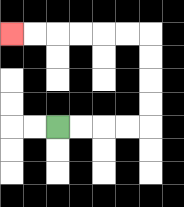{'start': '[2, 5]', 'end': '[0, 1]', 'path_directions': 'R,R,R,R,U,U,U,U,L,L,L,L,L,L', 'path_coordinates': '[[2, 5], [3, 5], [4, 5], [5, 5], [6, 5], [6, 4], [6, 3], [6, 2], [6, 1], [5, 1], [4, 1], [3, 1], [2, 1], [1, 1], [0, 1]]'}